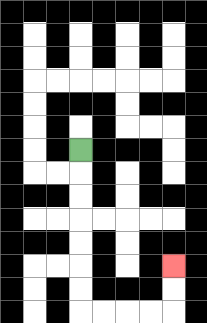{'start': '[3, 6]', 'end': '[7, 11]', 'path_directions': 'D,D,D,D,D,D,D,R,R,R,R,U,U', 'path_coordinates': '[[3, 6], [3, 7], [3, 8], [3, 9], [3, 10], [3, 11], [3, 12], [3, 13], [4, 13], [5, 13], [6, 13], [7, 13], [7, 12], [7, 11]]'}